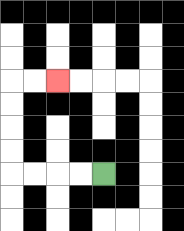{'start': '[4, 7]', 'end': '[2, 3]', 'path_directions': 'L,L,L,L,U,U,U,U,R,R', 'path_coordinates': '[[4, 7], [3, 7], [2, 7], [1, 7], [0, 7], [0, 6], [0, 5], [0, 4], [0, 3], [1, 3], [2, 3]]'}